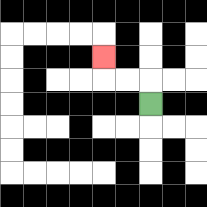{'start': '[6, 4]', 'end': '[4, 2]', 'path_directions': 'U,L,L,U', 'path_coordinates': '[[6, 4], [6, 3], [5, 3], [4, 3], [4, 2]]'}